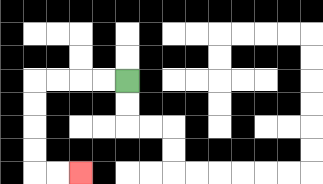{'start': '[5, 3]', 'end': '[3, 7]', 'path_directions': 'L,L,L,L,D,D,D,D,R,R', 'path_coordinates': '[[5, 3], [4, 3], [3, 3], [2, 3], [1, 3], [1, 4], [1, 5], [1, 6], [1, 7], [2, 7], [3, 7]]'}